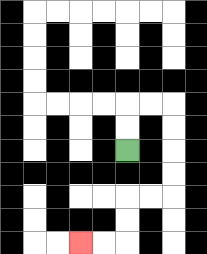{'start': '[5, 6]', 'end': '[3, 10]', 'path_directions': 'U,U,R,R,D,D,D,D,L,L,D,D,L,L', 'path_coordinates': '[[5, 6], [5, 5], [5, 4], [6, 4], [7, 4], [7, 5], [7, 6], [7, 7], [7, 8], [6, 8], [5, 8], [5, 9], [5, 10], [4, 10], [3, 10]]'}